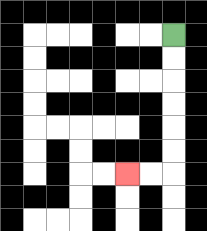{'start': '[7, 1]', 'end': '[5, 7]', 'path_directions': 'D,D,D,D,D,D,L,L', 'path_coordinates': '[[7, 1], [7, 2], [7, 3], [7, 4], [7, 5], [7, 6], [7, 7], [6, 7], [5, 7]]'}